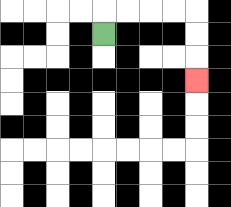{'start': '[4, 1]', 'end': '[8, 3]', 'path_directions': 'U,R,R,R,R,D,D,D', 'path_coordinates': '[[4, 1], [4, 0], [5, 0], [6, 0], [7, 0], [8, 0], [8, 1], [8, 2], [8, 3]]'}